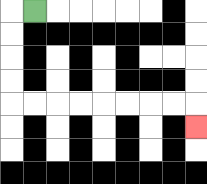{'start': '[1, 0]', 'end': '[8, 5]', 'path_directions': 'L,D,D,D,D,R,R,R,R,R,R,R,R,D', 'path_coordinates': '[[1, 0], [0, 0], [0, 1], [0, 2], [0, 3], [0, 4], [1, 4], [2, 4], [3, 4], [4, 4], [5, 4], [6, 4], [7, 4], [8, 4], [8, 5]]'}